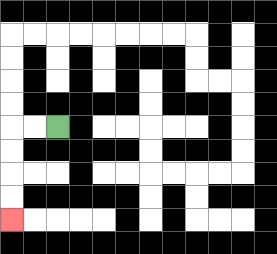{'start': '[2, 5]', 'end': '[0, 9]', 'path_directions': 'L,L,D,D,D,D', 'path_coordinates': '[[2, 5], [1, 5], [0, 5], [0, 6], [0, 7], [0, 8], [0, 9]]'}